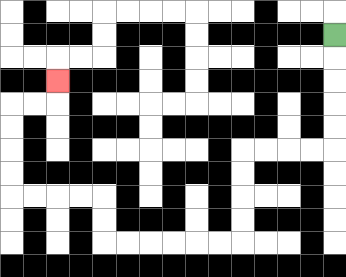{'start': '[14, 1]', 'end': '[2, 3]', 'path_directions': 'D,D,D,D,D,L,L,L,L,D,D,D,D,L,L,L,L,L,L,U,U,L,L,L,L,U,U,U,U,R,R,U', 'path_coordinates': '[[14, 1], [14, 2], [14, 3], [14, 4], [14, 5], [14, 6], [13, 6], [12, 6], [11, 6], [10, 6], [10, 7], [10, 8], [10, 9], [10, 10], [9, 10], [8, 10], [7, 10], [6, 10], [5, 10], [4, 10], [4, 9], [4, 8], [3, 8], [2, 8], [1, 8], [0, 8], [0, 7], [0, 6], [0, 5], [0, 4], [1, 4], [2, 4], [2, 3]]'}